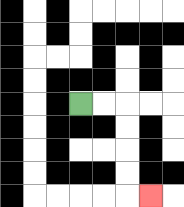{'start': '[3, 4]', 'end': '[6, 8]', 'path_directions': 'R,R,D,D,D,D,R', 'path_coordinates': '[[3, 4], [4, 4], [5, 4], [5, 5], [5, 6], [5, 7], [5, 8], [6, 8]]'}